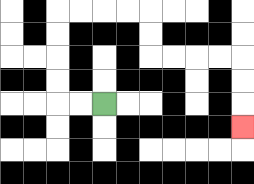{'start': '[4, 4]', 'end': '[10, 5]', 'path_directions': 'L,L,U,U,U,U,R,R,R,R,D,D,R,R,R,R,D,D,D', 'path_coordinates': '[[4, 4], [3, 4], [2, 4], [2, 3], [2, 2], [2, 1], [2, 0], [3, 0], [4, 0], [5, 0], [6, 0], [6, 1], [6, 2], [7, 2], [8, 2], [9, 2], [10, 2], [10, 3], [10, 4], [10, 5]]'}